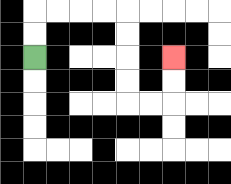{'start': '[1, 2]', 'end': '[7, 2]', 'path_directions': 'U,U,R,R,R,R,D,D,D,D,R,R,U,U', 'path_coordinates': '[[1, 2], [1, 1], [1, 0], [2, 0], [3, 0], [4, 0], [5, 0], [5, 1], [5, 2], [5, 3], [5, 4], [6, 4], [7, 4], [7, 3], [7, 2]]'}